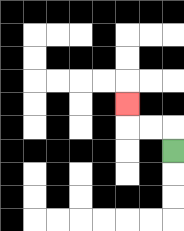{'start': '[7, 6]', 'end': '[5, 4]', 'path_directions': 'U,L,L,U', 'path_coordinates': '[[7, 6], [7, 5], [6, 5], [5, 5], [5, 4]]'}